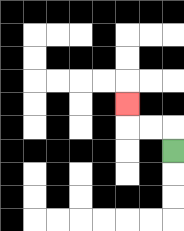{'start': '[7, 6]', 'end': '[5, 4]', 'path_directions': 'U,L,L,U', 'path_coordinates': '[[7, 6], [7, 5], [6, 5], [5, 5], [5, 4]]'}